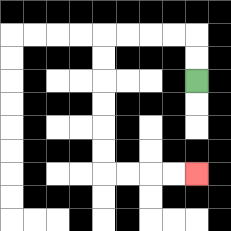{'start': '[8, 3]', 'end': '[8, 7]', 'path_directions': 'U,U,L,L,L,L,D,D,D,D,D,D,R,R,R,R', 'path_coordinates': '[[8, 3], [8, 2], [8, 1], [7, 1], [6, 1], [5, 1], [4, 1], [4, 2], [4, 3], [4, 4], [4, 5], [4, 6], [4, 7], [5, 7], [6, 7], [7, 7], [8, 7]]'}